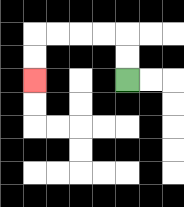{'start': '[5, 3]', 'end': '[1, 3]', 'path_directions': 'U,U,L,L,L,L,D,D', 'path_coordinates': '[[5, 3], [5, 2], [5, 1], [4, 1], [3, 1], [2, 1], [1, 1], [1, 2], [1, 3]]'}